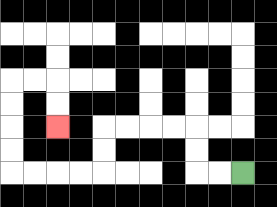{'start': '[10, 7]', 'end': '[2, 5]', 'path_directions': 'L,L,U,U,L,L,L,L,D,D,L,L,L,L,U,U,U,U,R,R,D,D', 'path_coordinates': '[[10, 7], [9, 7], [8, 7], [8, 6], [8, 5], [7, 5], [6, 5], [5, 5], [4, 5], [4, 6], [4, 7], [3, 7], [2, 7], [1, 7], [0, 7], [0, 6], [0, 5], [0, 4], [0, 3], [1, 3], [2, 3], [2, 4], [2, 5]]'}